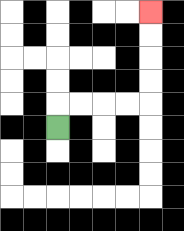{'start': '[2, 5]', 'end': '[6, 0]', 'path_directions': 'U,R,R,R,R,U,U,U,U', 'path_coordinates': '[[2, 5], [2, 4], [3, 4], [4, 4], [5, 4], [6, 4], [6, 3], [6, 2], [6, 1], [6, 0]]'}